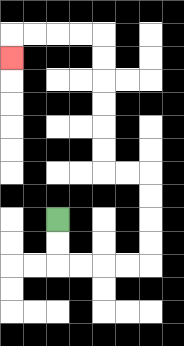{'start': '[2, 9]', 'end': '[0, 2]', 'path_directions': 'D,D,R,R,R,R,U,U,U,U,L,L,U,U,U,U,U,U,L,L,L,L,D', 'path_coordinates': '[[2, 9], [2, 10], [2, 11], [3, 11], [4, 11], [5, 11], [6, 11], [6, 10], [6, 9], [6, 8], [6, 7], [5, 7], [4, 7], [4, 6], [4, 5], [4, 4], [4, 3], [4, 2], [4, 1], [3, 1], [2, 1], [1, 1], [0, 1], [0, 2]]'}